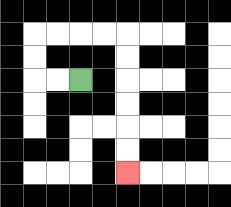{'start': '[3, 3]', 'end': '[5, 7]', 'path_directions': 'L,L,U,U,R,R,R,R,D,D,D,D,D,D', 'path_coordinates': '[[3, 3], [2, 3], [1, 3], [1, 2], [1, 1], [2, 1], [3, 1], [4, 1], [5, 1], [5, 2], [5, 3], [5, 4], [5, 5], [5, 6], [5, 7]]'}